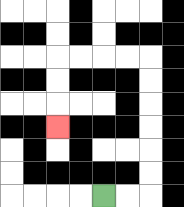{'start': '[4, 8]', 'end': '[2, 5]', 'path_directions': 'R,R,U,U,U,U,U,U,L,L,L,L,D,D,D', 'path_coordinates': '[[4, 8], [5, 8], [6, 8], [6, 7], [6, 6], [6, 5], [6, 4], [6, 3], [6, 2], [5, 2], [4, 2], [3, 2], [2, 2], [2, 3], [2, 4], [2, 5]]'}